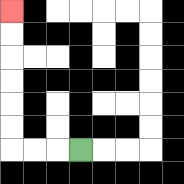{'start': '[3, 6]', 'end': '[0, 0]', 'path_directions': 'L,L,L,U,U,U,U,U,U', 'path_coordinates': '[[3, 6], [2, 6], [1, 6], [0, 6], [0, 5], [0, 4], [0, 3], [0, 2], [0, 1], [0, 0]]'}